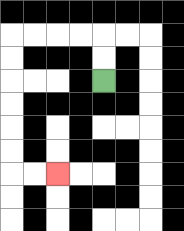{'start': '[4, 3]', 'end': '[2, 7]', 'path_directions': 'U,U,L,L,L,L,D,D,D,D,D,D,R,R', 'path_coordinates': '[[4, 3], [4, 2], [4, 1], [3, 1], [2, 1], [1, 1], [0, 1], [0, 2], [0, 3], [0, 4], [0, 5], [0, 6], [0, 7], [1, 7], [2, 7]]'}